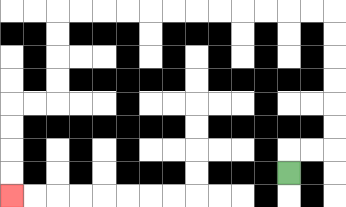{'start': '[12, 7]', 'end': '[0, 8]', 'path_directions': 'U,R,R,U,U,U,U,U,U,L,L,L,L,L,L,L,L,L,L,L,L,D,D,D,D,L,L,D,D,D,D', 'path_coordinates': '[[12, 7], [12, 6], [13, 6], [14, 6], [14, 5], [14, 4], [14, 3], [14, 2], [14, 1], [14, 0], [13, 0], [12, 0], [11, 0], [10, 0], [9, 0], [8, 0], [7, 0], [6, 0], [5, 0], [4, 0], [3, 0], [2, 0], [2, 1], [2, 2], [2, 3], [2, 4], [1, 4], [0, 4], [0, 5], [0, 6], [0, 7], [0, 8]]'}